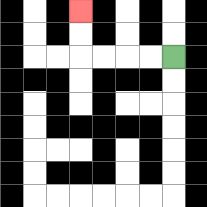{'start': '[7, 2]', 'end': '[3, 0]', 'path_directions': 'L,L,L,L,U,U', 'path_coordinates': '[[7, 2], [6, 2], [5, 2], [4, 2], [3, 2], [3, 1], [3, 0]]'}